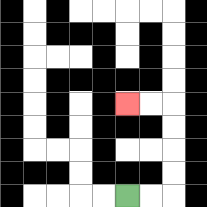{'start': '[5, 8]', 'end': '[5, 4]', 'path_directions': 'R,R,U,U,U,U,L,L', 'path_coordinates': '[[5, 8], [6, 8], [7, 8], [7, 7], [7, 6], [7, 5], [7, 4], [6, 4], [5, 4]]'}